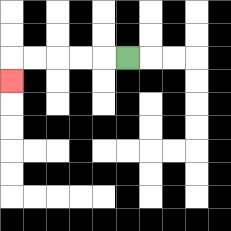{'start': '[5, 2]', 'end': '[0, 3]', 'path_directions': 'L,L,L,L,L,D', 'path_coordinates': '[[5, 2], [4, 2], [3, 2], [2, 2], [1, 2], [0, 2], [0, 3]]'}